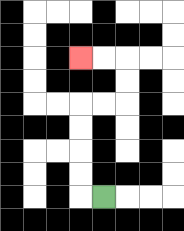{'start': '[4, 8]', 'end': '[3, 2]', 'path_directions': 'L,U,U,U,U,R,R,U,U,L,L', 'path_coordinates': '[[4, 8], [3, 8], [3, 7], [3, 6], [3, 5], [3, 4], [4, 4], [5, 4], [5, 3], [5, 2], [4, 2], [3, 2]]'}